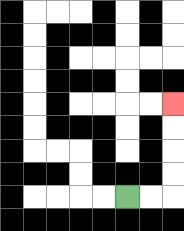{'start': '[5, 8]', 'end': '[7, 4]', 'path_directions': 'R,R,U,U,U,U', 'path_coordinates': '[[5, 8], [6, 8], [7, 8], [7, 7], [7, 6], [7, 5], [7, 4]]'}